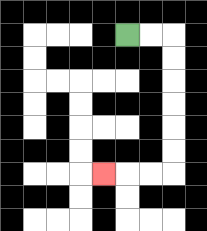{'start': '[5, 1]', 'end': '[4, 7]', 'path_directions': 'R,R,D,D,D,D,D,D,L,L,L', 'path_coordinates': '[[5, 1], [6, 1], [7, 1], [7, 2], [7, 3], [7, 4], [7, 5], [7, 6], [7, 7], [6, 7], [5, 7], [4, 7]]'}